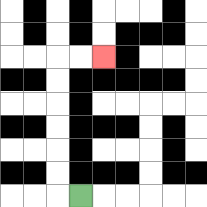{'start': '[3, 8]', 'end': '[4, 2]', 'path_directions': 'L,U,U,U,U,U,U,R,R', 'path_coordinates': '[[3, 8], [2, 8], [2, 7], [2, 6], [2, 5], [2, 4], [2, 3], [2, 2], [3, 2], [4, 2]]'}